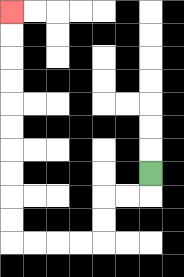{'start': '[6, 7]', 'end': '[0, 0]', 'path_directions': 'D,L,L,D,D,L,L,L,L,U,U,U,U,U,U,U,U,U,U', 'path_coordinates': '[[6, 7], [6, 8], [5, 8], [4, 8], [4, 9], [4, 10], [3, 10], [2, 10], [1, 10], [0, 10], [0, 9], [0, 8], [0, 7], [0, 6], [0, 5], [0, 4], [0, 3], [0, 2], [0, 1], [0, 0]]'}